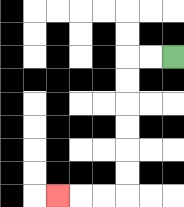{'start': '[7, 2]', 'end': '[2, 8]', 'path_directions': 'L,L,D,D,D,D,D,D,L,L,L', 'path_coordinates': '[[7, 2], [6, 2], [5, 2], [5, 3], [5, 4], [5, 5], [5, 6], [5, 7], [5, 8], [4, 8], [3, 8], [2, 8]]'}